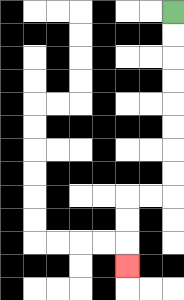{'start': '[7, 0]', 'end': '[5, 11]', 'path_directions': 'D,D,D,D,D,D,D,D,L,L,D,D,D', 'path_coordinates': '[[7, 0], [7, 1], [7, 2], [7, 3], [7, 4], [7, 5], [7, 6], [7, 7], [7, 8], [6, 8], [5, 8], [5, 9], [5, 10], [5, 11]]'}